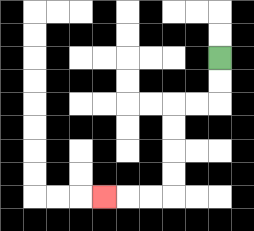{'start': '[9, 2]', 'end': '[4, 8]', 'path_directions': 'D,D,L,L,D,D,D,D,L,L,L', 'path_coordinates': '[[9, 2], [9, 3], [9, 4], [8, 4], [7, 4], [7, 5], [7, 6], [7, 7], [7, 8], [6, 8], [5, 8], [4, 8]]'}